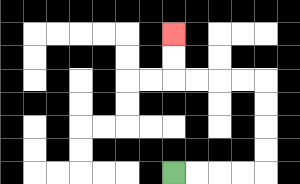{'start': '[7, 7]', 'end': '[7, 1]', 'path_directions': 'R,R,R,R,U,U,U,U,L,L,L,L,U,U', 'path_coordinates': '[[7, 7], [8, 7], [9, 7], [10, 7], [11, 7], [11, 6], [11, 5], [11, 4], [11, 3], [10, 3], [9, 3], [8, 3], [7, 3], [7, 2], [7, 1]]'}